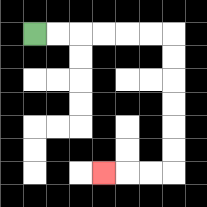{'start': '[1, 1]', 'end': '[4, 7]', 'path_directions': 'R,R,R,R,R,R,D,D,D,D,D,D,L,L,L', 'path_coordinates': '[[1, 1], [2, 1], [3, 1], [4, 1], [5, 1], [6, 1], [7, 1], [7, 2], [7, 3], [7, 4], [7, 5], [7, 6], [7, 7], [6, 7], [5, 7], [4, 7]]'}